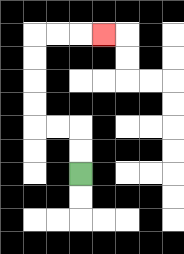{'start': '[3, 7]', 'end': '[4, 1]', 'path_directions': 'U,U,L,L,U,U,U,U,R,R,R', 'path_coordinates': '[[3, 7], [3, 6], [3, 5], [2, 5], [1, 5], [1, 4], [1, 3], [1, 2], [1, 1], [2, 1], [3, 1], [4, 1]]'}